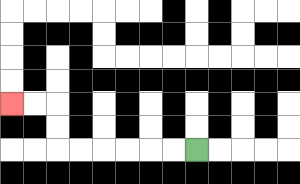{'start': '[8, 6]', 'end': '[0, 4]', 'path_directions': 'L,L,L,L,L,L,U,U,L,L', 'path_coordinates': '[[8, 6], [7, 6], [6, 6], [5, 6], [4, 6], [3, 6], [2, 6], [2, 5], [2, 4], [1, 4], [0, 4]]'}